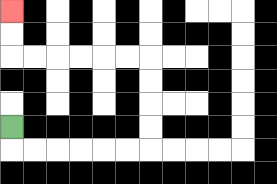{'start': '[0, 5]', 'end': '[0, 0]', 'path_directions': 'D,R,R,R,R,R,R,U,U,U,U,L,L,L,L,L,L,U,U', 'path_coordinates': '[[0, 5], [0, 6], [1, 6], [2, 6], [3, 6], [4, 6], [5, 6], [6, 6], [6, 5], [6, 4], [6, 3], [6, 2], [5, 2], [4, 2], [3, 2], [2, 2], [1, 2], [0, 2], [0, 1], [0, 0]]'}